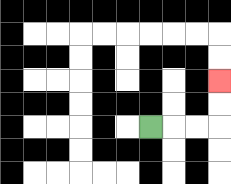{'start': '[6, 5]', 'end': '[9, 3]', 'path_directions': 'R,R,R,U,U', 'path_coordinates': '[[6, 5], [7, 5], [8, 5], [9, 5], [9, 4], [9, 3]]'}